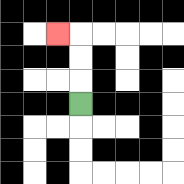{'start': '[3, 4]', 'end': '[2, 1]', 'path_directions': 'U,U,U,L', 'path_coordinates': '[[3, 4], [3, 3], [3, 2], [3, 1], [2, 1]]'}